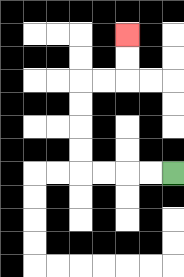{'start': '[7, 7]', 'end': '[5, 1]', 'path_directions': 'L,L,L,L,U,U,U,U,R,R,U,U', 'path_coordinates': '[[7, 7], [6, 7], [5, 7], [4, 7], [3, 7], [3, 6], [3, 5], [3, 4], [3, 3], [4, 3], [5, 3], [5, 2], [5, 1]]'}